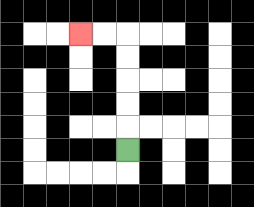{'start': '[5, 6]', 'end': '[3, 1]', 'path_directions': 'U,U,U,U,U,L,L', 'path_coordinates': '[[5, 6], [5, 5], [5, 4], [5, 3], [5, 2], [5, 1], [4, 1], [3, 1]]'}